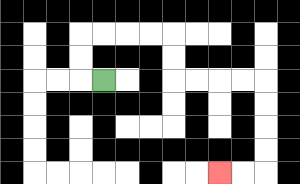{'start': '[4, 3]', 'end': '[9, 7]', 'path_directions': 'L,U,U,R,R,R,R,D,D,R,R,R,R,D,D,D,D,L,L', 'path_coordinates': '[[4, 3], [3, 3], [3, 2], [3, 1], [4, 1], [5, 1], [6, 1], [7, 1], [7, 2], [7, 3], [8, 3], [9, 3], [10, 3], [11, 3], [11, 4], [11, 5], [11, 6], [11, 7], [10, 7], [9, 7]]'}